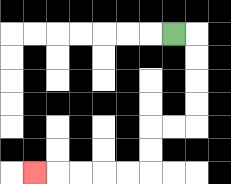{'start': '[7, 1]', 'end': '[1, 7]', 'path_directions': 'R,D,D,D,D,L,L,D,D,L,L,L,L,L', 'path_coordinates': '[[7, 1], [8, 1], [8, 2], [8, 3], [8, 4], [8, 5], [7, 5], [6, 5], [6, 6], [6, 7], [5, 7], [4, 7], [3, 7], [2, 7], [1, 7]]'}